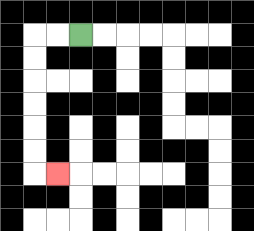{'start': '[3, 1]', 'end': '[2, 7]', 'path_directions': 'L,L,D,D,D,D,D,D,R', 'path_coordinates': '[[3, 1], [2, 1], [1, 1], [1, 2], [1, 3], [1, 4], [1, 5], [1, 6], [1, 7], [2, 7]]'}